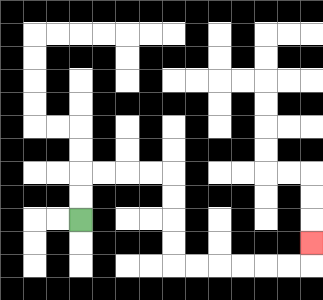{'start': '[3, 9]', 'end': '[13, 10]', 'path_directions': 'U,U,R,R,R,R,D,D,D,D,R,R,R,R,R,R,U', 'path_coordinates': '[[3, 9], [3, 8], [3, 7], [4, 7], [5, 7], [6, 7], [7, 7], [7, 8], [7, 9], [7, 10], [7, 11], [8, 11], [9, 11], [10, 11], [11, 11], [12, 11], [13, 11], [13, 10]]'}